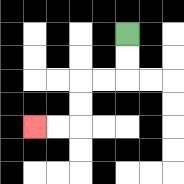{'start': '[5, 1]', 'end': '[1, 5]', 'path_directions': 'D,D,L,L,D,D,L,L', 'path_coordinates': '[[5, 1], [5, 2], [5, 3], [4, 3], [3, 3], [3, 4], [3, 5], [2, 5], [1, 5]]'}